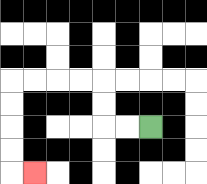{'start': '[6, 5]', 'end': '[1, 7]', 'path_directions': 'L,L,U,U,L,L,L,L,D,D,D,D,R', 'path_coordinates': '[[6, 5], [5, 5], [4, 5], [4, 4], [4, 3], [3, 3], [2, 3], [1, 3], [0, 3], [0, 4], [0, 5], [0, 6], [0, 7], [1, 7]]'}